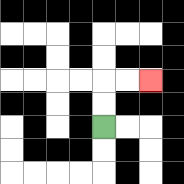{'start': '[4, 5]', 'end': '[6, 3]', 'path_directions': 'U,U,R,R', 'path_coordinates': '[[4, 5], [4, 4], [4, 3], [5, 3], [6, 3]]'}